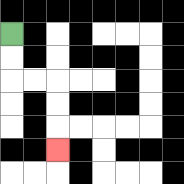{'start': '[0, 1]', 'end': '[2, 6]', 'path_directions': 'D,D,R,R,D,D,D', 'path_coordinates': '[[0, 1], [0, 2], [0, 3], [1, 3], [2, 3], [2, 4], [2, 5], [2, 6]]'}